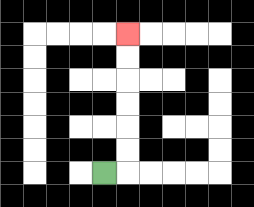{'start': '[4, 7]', 'end': '[5, 1]', 'path_directions': 'R,U,U,U,U,U,U', 'path_coordinates': '[[4, 7], [5, 7], [5, 6], [5, 5], [5, 4], [5, 3], [5, 2], [5, 1]]'}